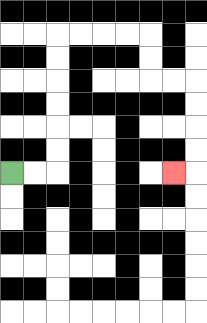{'start': '[0, 7]', 'end': '[7, 7]', 'path_directions': 'R,R,U,U,U,U,U,U,R,R,R,R,D,D,R,R,D,D,D,D,L', 'path_coordinates': '[[0, 7], [1, 7], [2, 7], [2, 6], [2, 5], [2, 4], [2, 3], [2, 2], [2, 1], [3, 1], [4, 1], [5, 1], [6, 1], [6, 2], [6, 3], [7, 3], [8, 3], [8, 4], [8, 5], [8, 6], [8, 7], [7, 7]]'}